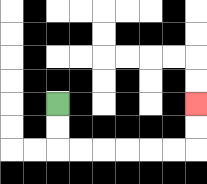{'start': '[2, 4]', 'end': '[8, 4]', 'path_directions': 'D,D,R,R,R,R,R,R,U,U', 'path_coordinates': '[[2, 4], [2, 5], [2, 6], [3, 6], [4, 6], [5, 6], [6, 6], [7, 6], [8, 6], [8, 5], [8, 4]]'}